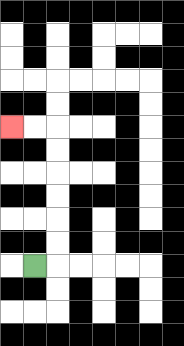{'start': '[1, 11]', 'end': '[0, 5]', 'path_directions': 'R,U,U,U,U,U,U,L,L', 'path_coordinates': '[[1, 11], [2, 11], [2, 10], [2, 9], [2, 8], [2, 7], [2, 6], [2, 5], [1, 5], [0, 5]]'}